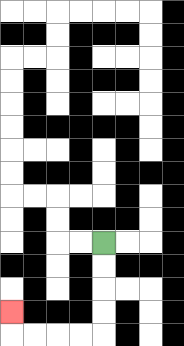{'start': '[4, 10]', 'end': '[0, 13]', 'path_directions': 'D,D,D,D,L,L,L,L,U', 'path_coordinates': '[[4, 10], [4, 11], [4, 12], [4, 13], [4, 14], [3, 14], [2, 14], [1, 14], [0, 14], [0, 13]]'}